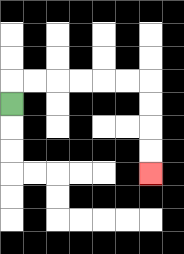{'start': '[0, 4]', 'end': '[6, 7]', 'path_directions': 'U,R,R,R,R,R,R,D,D,D,D', 'path_coordinates': '[[0, 4], [0, 3], [1, 3], [2, 3], [3, 3], [4, 3], [5, 3], [6, 3], [6, 4], [6, 5], [6, 6], [6, 7]]'}